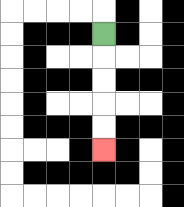{'start': '[4, 1]', 'end': '[4, 6]', 'path_directions': 'D,D,D,D,D', 'path_coordinates': '[[4, 1], [4, 2], [4, 3], [4, 4], [4, 5], [4, 6]]'}